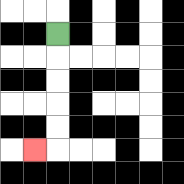{'start': '[2, 1]', 'end': '[1, 6]', 'path_directions': 'D,D,D,D,D,L', 'path_coordinates': '[[2, 1], [2, 2], [2, 3], [2, 4], [2, 5], [2, 6], [1, 6]]'}